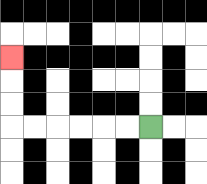{'start': '[6, 5]', 'end': '[0, 2]', 'path_directions': 'L,L,L,L,L,L,U,U,U', 'path_coordinates': '[[6, 5], [5, 5], [4, 5], [3, 5], [2, 5], [1, 5], [0, 5], [0, 4], [0, 3], [0, 2]]'}